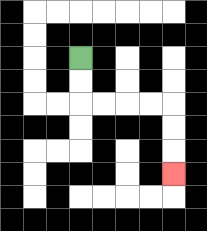{'start': '[3, 2]', 'end': '[7, 7]', 'path_directions': 'D,D,R,R,R,R,D,D,D', 'path_coordinates': '[[3, 2], [3, 3], [3, 4], [4, 4], [5, 4], [6, 4], [7, 4], [7, 5], [7, 6], [7, 7]]'}